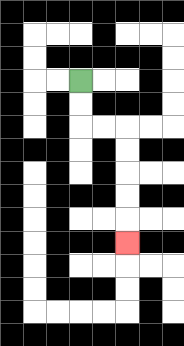{'start': '[3, 3]', 'end': '[5, 10]', 'path_directions': 'D,D,R,R,D,D,D,D,D', 'path_coordinates': '[[3, 3], [3, 4], [3, 5], [4, 5], [5, 5], [5, 6], [5, 7], [5, 8], [5, 9], [5, 10]]'}